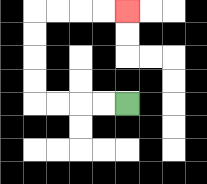{'start': '[5, 4]', 'end': '[5, 0]', 'path_directions': 'L,L,L,L,U,U,U,U,R,R,R,R', 'path_coordinates': '[[5, 4], [4, 4], [3, 4], [2, 4], [1, 4], [1, 3], [1, 2], [1, 1], [1, 0], [2, 0], [3, 0], [4, 0], [5, 0]]'}